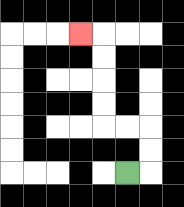{'start': '[5, 7]', 'end': '[3, 1]', 'path_directions': 'R,U,U,L,L,U,U,U,U,L', 'path_coordinates': '[[5, 7], [6, 7], [6, 6], [6, 5], [5, 5], [4, 5], [4, 4], [4, 3], [4, 2], [4, 1], [3, 1]]'}